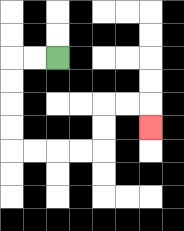{'start': '[2, 2]', 'end': '[6, 5]', 'path_directions': 'L,L,D,D,D,D,R,R,R,R,U,U,R,R,D', 'path_coordinates': '[[2, 2], [1, 2], [0, 2], [0, 3], [0, 4], [0, 5], [0, 6], [1, 6], [2, 6], [3, 6], [4, 6], [4, 5], [4, 4], [5, 4], [6, 4], [6, 5]]'}